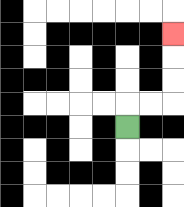{'start': '[5, 5]', 'end': '[7, 1]', 'path_directions': 'U,R,R,U,U,U', 'path_coordinates': '[[5, 5], [5, 4], [6, 4], [7, 4], [7, 3], [7, 2], [7, 1]]'}